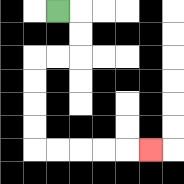{'start': '[2, 0]', 'end': '[6, 6]', 'path_directions': 'R,D,D,L,L,D,D,D,D,R,R,R,R,R', 'path_coordinates': '[[2, 0], [3, 0], [3, 1], [3, 2], [2, 2], [1, 2], [1, 3], [1, 4], [1, 5], [1, 6], [2, 6], [3, 6], [4, 6], [5, 6], [6, 6]]'}